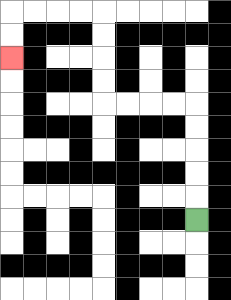{'start': '[8, 9]', 'end': '[0, 2]', 'path_directions': 'U,U,U,U,U,L,L,L,L,U,U,U,U,L,L,L,L,D,D', 'path_coordinates': '[[8, 9], [8, 8], [8, 7], [8, 6], [8, 5], [8, 4], [7, 4], [6, 4], [5, 4], [4, 4], [4, 3], [4, 2], [4, 1], [4, 0], [3, 0], [2, 0], [1, 0], [0, 0], [0, 1], [0, 2]]'}